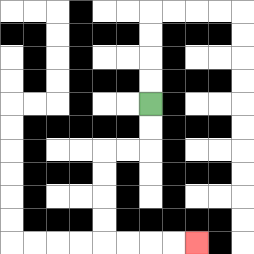{'start': '[6, 4]', 'end': '[8, 10]', 'path_directions': 'D,D,L,L,D,D,D,D,R,R,R,R', 'path_coordinates': '[[6, 4], [6, 5], [6, 6], [5, 6], [4, 6], [4, 7], [4, 8], [4, 9], [4, 10], [5, 10], [6, 10], [7, 10], [8, 10]]'}